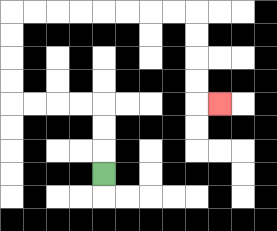{'start': '[4, 7]', 'end': '[9, 4]', 'path_directions': 'U,U,U,L,L,L,L,U,U,U,U,R,R,R,R,R,R,R,R,D,D,D,D,R', 'path_coordinates': '[[4, 7], [4, 6], [4, 5], [4, 4], [3, 4], [2, 4], [1, 4], [0, 4], [0, 3], [0, 2], [0, 1], [0, 0], [1, 0], [2, 0], [3, 0], [4, 0], [5, 0], [6, 0], [7, 0], [8, 0], [8, 1], [8, 2], [8, 3], [8, 4], [9, 4]]'}